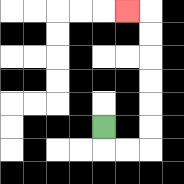{'start': '[4, 5]', 'end': '[5, 0]', 'path_directions': 'D,R,R,U,U,U,U,U,U,L', 'path_coordinates': '[[4, 5], [4, 6], [5, 6], [6, 6], [6, 5], [6, 4], [6, 3], [6, 2], [6, 1], [6, 0], [5, 0]]'}